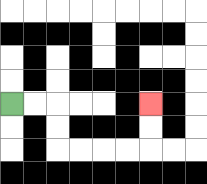{'start': '[0, 4]', 'end': '[6, 4]', 'path_directions': 'R,R,D,D,R,R,R,R,U,U', 'path_coordinates': '[[0, 4], [1, 4], [2, 4], [2, 5], [2, 6], [3, 6], [4, 6], [5, 6], [6, 6], [6, 5], [6, 4]]'}